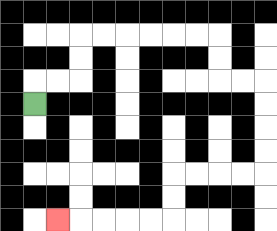{'start': '[1, 4]', 'end': '[2, 9]', 'path_directions': 'U,R,R,U,U,R,R,R,R,R,R,D,D,R,R,D,D,D,D,L,L,L,L,D,D,L,L,L,L,L', 'path_coordinates': '[[1, 4], [1, 3], [2, 3], [3, 3], [3, 2], [3, 1], [4, 1], [5, 1], [6, 1], [7, 1], [8, 1], [9, 1], [9, 2], [9, 3], [10, 3], [11, 3], [11, 4], [11, 5], [11, 6], [11, 7], [10, 7], [9, 7], [8, 7], [7, 7], [7, 8], [7, 9], [6, 9], [5, 9], [4, 9], [3, 9], [2, 9]]'}